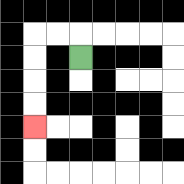{'start': '[3, 2]', 'end': '[1, 5]', 'path_directions': 'U,L,L,D,D,D,D', 'path_coordinates': '[[3, 2], [3, 1], [2, 1], [1, 1], [1, 2], [1, 3], [1, 4], [1, 5]]'}